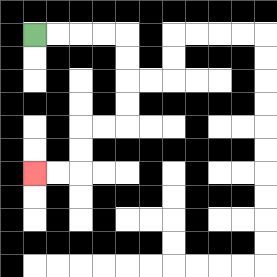{'start': '[1, 1]', 'end': '[1, 7]', 'path_directions': 'R,R,R,R,D,D,D,D,L,L,D,D,L,L', 'path_coordinates': '[[1, 1], [2, 1], [3, 1], [4, 1], [5, 1], [5, 2], [5, 3], [5, 4], [5, 5], [4, 5], [3, 5], [3, 6], [3, 7], [2, 7], [1, 7]]'}